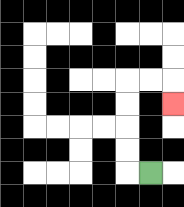{'start': '[6, 7]', 'end': '[7, 4]', 'path_directions': 'L,U,U,U,U,R,R,D', 'path_coordinates': '[[6, 7], [5, 7], [5, 6], [5, 5], [5, 4], [5, 3], [6, 3], [7, 3], [7, 4]]'}